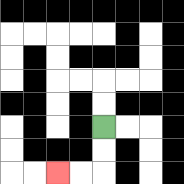{'start': '[4, 5]', 'end': '[2, 7]', 'path_directions': 'D,D,L,L', 'path_coordinates': '[[4, 5], [4, 6], [4, 7], [3, 7], [2, 7]]'}